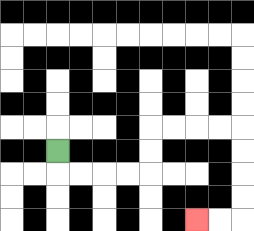{'start': '[2, 6]', 'end': '[8, 9]', 'path_directions': 'D,R,R,R,R,U,U,R,R,R,R,D,D,D,D,L,L', 'path_coordinates': '[[2, 6], [2, 7], [3, 7], [4, 7], [5, 7], [6, 7], [6, 6], [6, 5], [7, 5], [8, 5], [9, 5], [10, 5], [10, 6], [10, 7], [10, 8], [10, 9], [9, 9], [8, 9]]'}